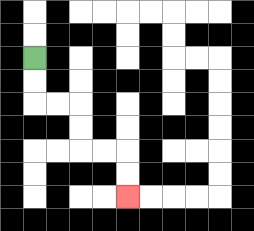{'start': '[1, 2]', 'end': '[5, 8]', 'path_directions': 'D,D,R,R,D,D,R,R,D,D', 'path_coordinates': '[[1, 2], [1, 3], [1, 4], [2, 4], [3, 4], [3, 5], [3, 6], [4, 6], [5, 6], [5, 7], [5, 8]]'}